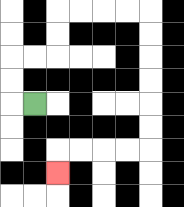{'start': '[1, 4]', 'end': '[2, 7]', 'path_directions': 'L,U,U,R,R,U,U,R,R,R,R,D,D,D,D,D,D,L,L,L,L,D', 'path_coordinates': '[[1, 4], [0, 4], [0, 3], [0, 2], [1, 2], [2, 2], [2, 1], [2, 0], [3, 0], [4, 0], [5, 0], [6, 0], [6, 1], [6, 2], [6, 3], [6, 4], [6, 5], [6, 6], [5, 6], [4, 6], [3, 6], [2, 6], [2, 7]]'}